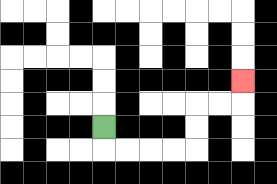{'start': '[4, 5]', 'end': '[10, 3]', 'path_directions': 'D,R,R,R,R,U,U,R,R,U', 'path_coordinates': '[[4, 5], [4, 6], [5, 6], [6, 6], [7, 6], [8, 6], [8, 5], [8, 4], [9, 4], [10, 4], [10, 3]]'}